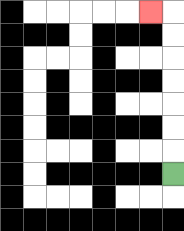{'start': '[7, 7]', 'end': '[6, 0]', 'path_directions': 'U,U,U,U,U,U,U,L', 'path_coordinates': '[[7, 7], [7, 6], [7, 5], [7, 4], [7, 3], [7, 2], [7, 1], [7, 0], [6, 0]]'}